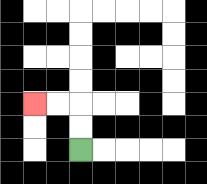{'start': '[3, 6]', 'end': '[1, 4]', 'path_directions': 'U,U,L,L', 'path_coordinates': '[[3, 6], [3, 5], [3, 4], [2, 4], [1, 4]]'}